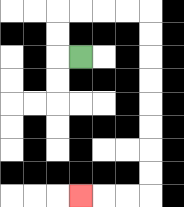{'start': '[3, 2]', 'end': '[3, 8]', 'path_directions': 'L,U,U,R,R,R,R,D,D,D,D,D,D,D,D,L,L,L', 'path_coordinates': '[[3, 2], [2, 2], [2, 1], [2, 0], [3, 0], [4, 0], [5, 0], [6, 0], [6, 1], [6, 2], [6, 3], [6, 4], [6, 5], [6, 6], [6, 7], [6, 8], [5, 8], [4, 8], [3, 8]]'}